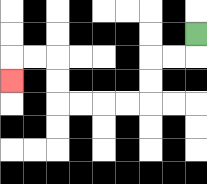{'start': '[8, 1]', 'end': '[0, 3]', 'path_directions': 'D,L,L,D,D,L,L,L,L,U,U,L,L,D', 'path_coordinates': '[[8, 1], [8, 2], [7, 2], [6, 2], [6, 3], [6, 4], [5, 4], [4, 4], [3, 4], [2, 4], [2, 3], [2, 2], [1, 2], [0, 2], [0, 3]]'}